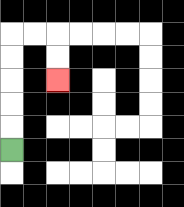{'start': '[0, 6]', 'end': '[2, 3]', 'path_directions': 'U,U,U,U,U,R,R,D,D', 'path_coordinates': '[[0, 6], [0, 5], [0, 4], [0, 3], [0, 2], [0, 1], [1, 1], [2, 1], [2, 2], [2, 3]]'}